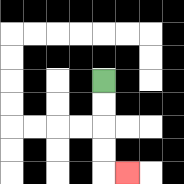{'start': '[4, 3]', 'end': '[5, 7]', 'path_directions': 'D,D,D,D,R', 'path_coordinates': '[[4, 3], [4, 4], [4, 5], [4, 6], [4, 7], [5, 7]]'}